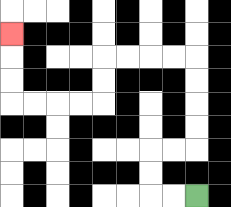{'start': '[8, 8]', 'end': '[0, 1]', 'path_directions': 'L,L,U,U,R,R,U,U,U,U,L,L,L,L,D,D,L,L,L,L,U,U,U', 'path_coordinates': '[[8, 8], [7, 8], [6, 8], [6, 7], [6, 6], [7, 6], [8, 6], [8, 5], [8, 4], [8, 3], [8, 2], [7, 2], [6, 2], [5, 2], [4, 2], [4, 3], [4, 4], [3, 4], [2, 4], [1, 4], [0, 4], [0, 3], [0, 2], [0, 1]]'}